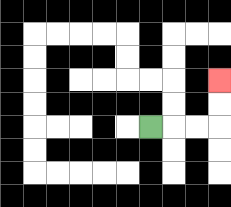{'start': '[6, 5]', 'end': '[9, 3]', 'path_directions': 'R,R,R,U,U', 'path_coordinates': '[[6, 5], [7, 5], [8, 5], [9, 5], [9, 4], [9, 3]]'}